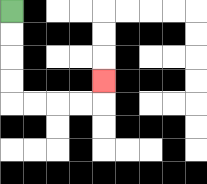{'start': '[0, 0]', 'end': '[4, 3]', 'path_directions': 'D,D,D,D,R,R,R,R,U', 'path_coordinates': '[[0, 0], [0, 1], [0, 2], [0, 3], [0, 4], [1, 4], [2, 4], [3, 4], [4, 4], [4, 3]]'}